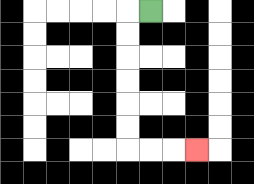{'start': '[6, 0]', 'end': '[8, 6]', 'path_directions': 'L,D,D,D,D,D,D,R,R,R', 'path_coordinates': '[[6, 0], [5, 0], [5, 1], [5, 2], [5, 3], [5, 4], [5, 5], [5, 6], [6, 6], [7, 6], [8, 6]]'}